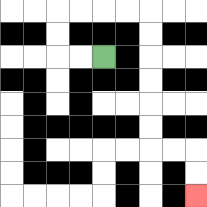{'start': '[4, 2]', 'end': '[8, 8]', 'path_directions': 'L,L,U,U,R,R,R,R,D,D,D,D,D,D,R,R,D,D', 'path_coordinates': '[[4, 2], [3, 2], [2, 2], [2, 1], [2, 0], [3, 0], [4, 0], [5, 0], [6, 0], [6, 1], [6, 2], [6, 3], [6, 4], [6, 5], [6, 6], [7, 6], [8, 6], [8, 7], [8, 8]]'}